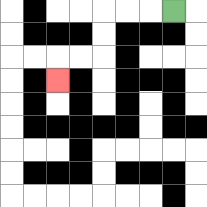{'start': '[7, 0]', 'end': '[2, 3]', 'path_directions': 'L,L,L,D,D,L,L,D', 'path_coordinates': '[[7, 0], [6, 0], [5, 0], [4, 0], [4, 1], [4, 2], [3, 2], [2, 2], [2, 3]]'}